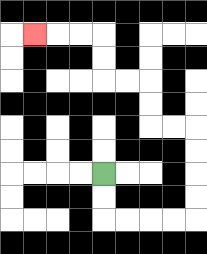{'start': '[4, 7]', 'end': '[1, 1]', 'path_directions': 'D,D,R,R,R,R,U,U,U,U,L,L,U,U,L,L,U,U,L,L,L', 'path_coordinates': '[[4, 7], [4, 8], [4, 9], [5, 9], [6, 9], [7, 9], [8, 9], [8, 8], [8, 7], [8, 6], [8, 5], [7, 5], [6, 5], [6, 4], [6, 3], [5, 3], [4, 3], [4, 2], [4, 1], [3, 1], [2, 1], [1, 1]]'}